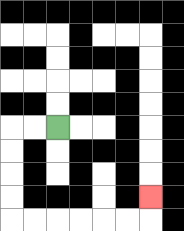{'start': '[2, 5]', 'end': '[6, 8]', 'path_directions': 'L,L,D,D,D,D,R,R,R,R,R,R,U', 'path_coordinates': '[[2, 5], [1, 5], [0, 5], [0, 6], [0, 7], [0, 8], [0, 9], [1, 9], [2, 9], [3, 9], [4, 9], [5, 9], [6, 9], [6, 8]]'}